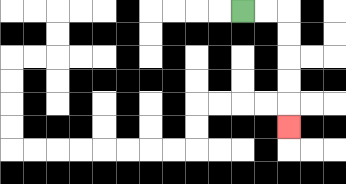{'start': '[10, 0]', 'end': '[12, 5]', 'path_directions': 'R,R,D,D,D,D,D', 'path_coordinates': '[[10, 0], [11, 0], [12, 0], [12, 1], [12, 2], [12, 3], [12, 4], [12, 5]]'}